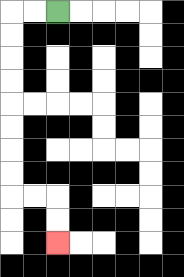{'start': '[2, 0]', 'end': '[2, 10]', 'path_directions': 'L,L,D,D,D,D,D,D,D,D,R,R,D,D', 'path_coordinates': '[[2, 0], [1, 0], [0, 0], [0, 1], [0, 2], [0, 3], [0, 4], [0, 5], [0, 6], [0, 7], [0, 8], [1, 8], [2, 8], [2, 9], [2, 10]]'}